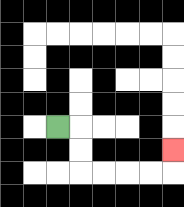{'start': '[2, 5]', 'end': '[7, 6]', 'path_directions': 'R,D,D,R,R,R,R,U', 'path_coordinates': '[[2, 5], [3, 5], [3, 6], [3, 7], [4, 7], [5, 7], [6, 7], [7, 7], [7, 6]]'}